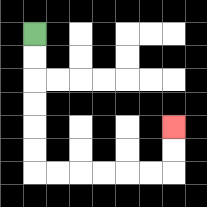{'start': '[1, 1]', 'end': '[7, 5]', 'path_directions': 'D,D,D,D,D,D,R,R,R,R,R,R,U,U', 'path_coordinates': '[[1, 1], [1, 2], [1, 3], [1, 4], [1, 5], [1, 6], [1, 7], [2, 7], [3, 7], [4, 7], [5, 7], [6, 7], [7, 7], [7, 6], [7, 5]]'}